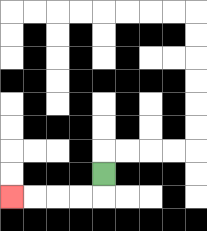{'start': '[4, 7]', 'end': '[0, 8]', 'path_directions': 'D,L,L,L,L', 'path_coordinates': '[[4, 7], [4, 8], [3, 8], [2, 8], [1, 8], [0, 8]]'}